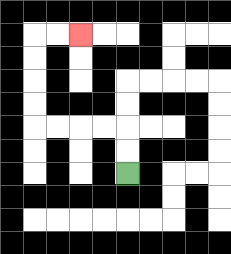{'start': '[5, 7]', 'end': '[3, 1]', 'path_directions': 'U,U,L,L,L,L,U,U,U,U,R,R', 'path_coordinates': '[[5, 7], [5, 6], [5, 5], [4, 5], [3, 5], [2, 5], [1, 5], [1, 4], [1, 3], [1, 2], [1, 1], [2, 1], [3, 1]]'}